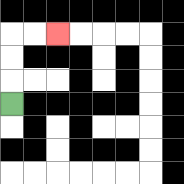{'start': '[0, 4]', 'end': '[2, 1]', 'path_directions': 'U,U,U,R,R', 'path_coordinates': '[[0, 4], [0, 3], [0, 2], [0, 1], [1, 1], [2, 1]]'}